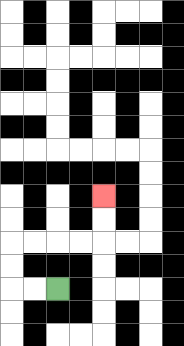{'start': '[2, 12]', 'end': '[4, 8]', 'path_directions': 'L,L,U,U,R,R,R,R,U,U', 'path_coordinates': '[[2, 12], [1, 12], [0, 12], [0, 11], [0, 10], [1, 10], [2, 10], [3, 10], [4, 10], [4, 9], [4, 8]]'}